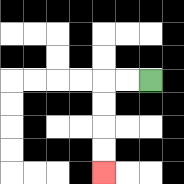{'start': '[6, 3]', 'end': '[4, 7]', 'path_directions': 'L,L,D,D,D,D', 'path_coordinates': '[[6, 3], [5, 3], [4, 3], [4, 4], [4, 5], [4, 6], [4, 7]]'}